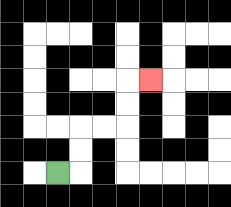{'start': '[2, 7]', 'end': '[6, 3]', 'path_directions': 'R,U,U,R,R,U,U,R', 'path_coordinates': '[[2, 7], [3, 7], [3, 6], [3, 5], [4, 5], [5, 5], [5, 4], [5, 3], [6, 3]]'}